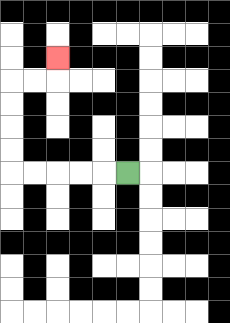{'start': '[5, 7]', 'end': '[2, 2]', 'path_directions': 'L,L,L,L,L,U,U,U,U,R,R,U', 'path_coordinates': '[[5, 7], [4, 7], [3, 7], [2, 7], [1, 7], [0, 7], [0, 6], [0, 5], [0, 4], [0, 3], [1, 3], [2, 3], [2, 2]]'}